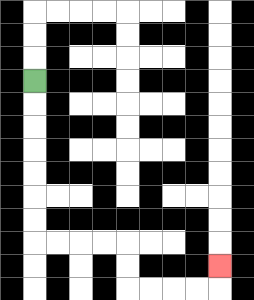{'start': '[1, 3]', 'end': '[9, 11]', 'path_directions': 'D,D,D,D,D,D,D,R,R,R,R,D,D,R,R,R,R,U', 'path_coordinates': '[[1, 3], [1, 4], [1, 5], [1, 6], [1, 7], [1, 8], [1, 9], [1, 10], [2, 10], [3, 10], [4, 10], [5, 10], [5, 11], [5, 12], [6, 12], [7, 12], [8, 12], [9, 12], [9, 11]]'}